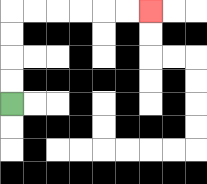{'start': '[0, 4]', 'end': '[6, 0]', 'path_directions': 'U,U,U,U,R,R,R,R,R,R', 'path_coordinates': '[[0, 4], [0, 3], [0, 2], [0, 1], [0, 0], [1, 0], [2, 0], [3, 0], [4, 0], [5, 0], [6, 0]]'}